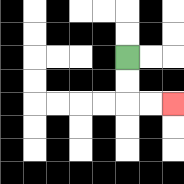{'start': '[5, 2]', 'end': '[7, 4]', 'path_directions': 'D,D,R,R', 'path_coordinates': '[[5, 2], [5, 3], [5, 4], [6, 4], [7, 4]]'}